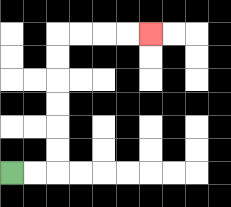{'start': '[0, 7]', 'end': '[6, 1]', 'path_directions': 'R,R,U,U,U,U,U,U,R,R,R,R', 'path_coordinates': '[[0, 7], [1, 7], [2, 7], [2, 6], [2, 5], [2, 4], [2, 3], [2, 2], [2, 1], [3, 1], [4, 1], [5, 1], [6, 1]]'}